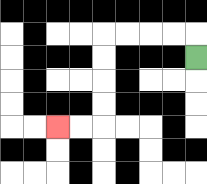{'start': '[8, 2]', 'end': '[2, 5]', 'path_directions': 'U,L,L,L,L,D,D,D,D,L,L', 'path_coordinates': '[[8, 2], [8, 1], [7, 1], [6, 1], [5, 1], [4, 1], [4, 2], [4, 3], [4, 4], [4, 5], [3, 5], [2, 5]]'}